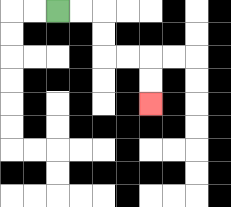{'start': '[2, 0]', 'end': '[6, 4]', 'path_directions': 'R,R,D,D,R,R,D,D', 'path_coordinates': '[[2, 0], [3, 0], [4, 0], [4, 1], [4, 2], [5, 2], [6, 2], [6, 3], [6, 4]]'}